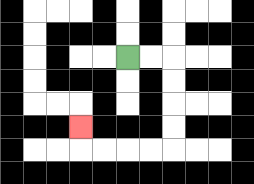{'start': '[5, 2]', 'end': '[3, 5]', 'path_directions': 'R,R,D,D,D,D,L,L,L,L,U', 'path_coordinates': '[[5, 2], [6, 2], [7, 2], [7, 3], [7, 4], [7, 5], [7, 6], [6, 6], [5, 6], [4, 6], [3, 6], [3, 5]]'}